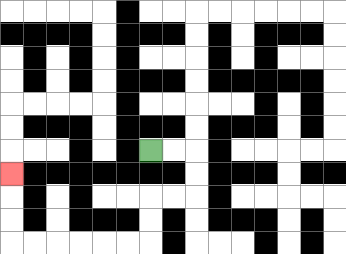{'start': '[6, 6]', 'end': '[0, 7]', 'path_directions': 'R,R,D,D,L,L,D,D,L,L,L,L,L,L,U,U,U', 'path_coordinates': '[[6, 6], [7, 6], [8, 6], [8, 7], [8, 8], [7, 8], [6, 8], [6, 9], [6, 10], [5, 10], [4, 10], [3, 10], [2, 10], [1, 10], [0, 10], [0, 9], [0, 8], [0, 7]]'}